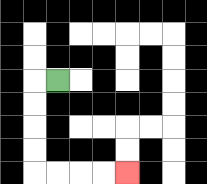{'start': '[2, 3]', 'end': '[5, 7]', 'path_directions': 'L,D,D,D,D,R,R,R,R', 'path_coordinates': '[[2, 3], [1, 3], [1, 4], [1, 5], [1, 6], [1, 7], [2, 7], [3, 7], [4, 7], [5, 7]]'}